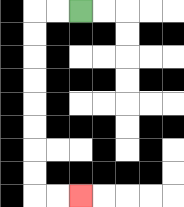{'start': '[3, 0]', 'end': '[3, 8]', 'path_directions': 'L,L,D,D,D,D,D,D,D,D,R,R', 'path_coordinates': '[[3, 0], [2, 0], [1, 0], [1, 1], [1, 2], [1, 3], [1, 4], [1, 5], [1, 6], [1, 7], [1, 8], [2, 8], [3, 8]]'}